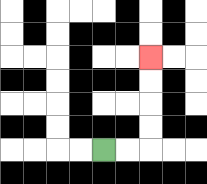{'start': '[4, 6]', 'end': '[6, 2]', 'path_directions': 'R,R,U,U,U,U', 'path_coordinates': '[[4, 6], [5, 6], [6, 6], [6, 5], [6, 4], [6, 3], [6, 2]]'}